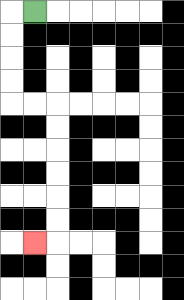{'start': '[1, 0]', 'end': '[1, 10]', 'path_directions': 'L,D,D,D,D,R,R,D,D,D,D,D,D,L', 'path_coordinates': '[[1, 0], [0, 0], [0, 1], [0, 2], [0, 3], [0, 4], [1, 4], [2, 4], [2, 5], [2, 6], [2, 7], [2, 8], [2, 9], [2, 10], [1, 10]]'}